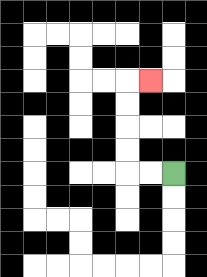{'start': '[7, 7]', 'end': '[6, 3]', 'path_directions': 'L,L,U,U,U,U,R', 'path_coordinates': '[[7, 7], [6, 7], [5, 7], [5, 6], [5, 5], [5, 4], [5, 3], [6, 3]]'}